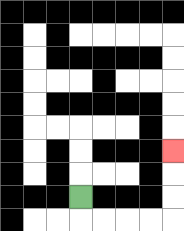{'start': '[3, 8]', 'end': '[7, 6]', 'path_directions': 'D,R,R,R,R,U,U,U', 'path_coordinates': '[[3, 8], [3, 9], [4, 9], [5, 9], [6, 9], [7, 9], [7, 8], [7, 7], [7, 6]]'}